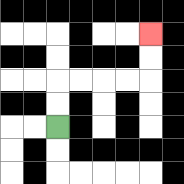{'start': '[2, 5]', 'end': '[6, 1]', 'path_directions': 'U,U,R,R,R,R,U,U', 'path_coordinates': '[[2, 5], [2, 4], [2, 3], [3, 3], [4, 3], [5, 3], [6, 3], [6, 2], [6, 1]]'}